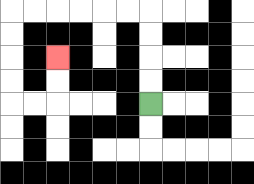{'start': '[6, 4]', 'end': '[2, 2]', 'path_directions': 'U,U,U,U,L,L,L,L,L,L,D,D,D,D,R,R,U,U', 'path_coordinates': '[[6, 4], [6, 3], [6, 2], [6, 1], [6, 0], [5, 0], [4, 0], [3, 0], [2, 0], [1, 0], [0, 0], [0, 1], [0, 2], [0, 3], [0, 4], [1, 4], [2, 4], [2, 3], [2, 2]]'}